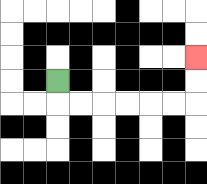{'start': '[2, 3]', 'end': '[8, 2]', 'path_directions': 'D,R,R,R,R,R,R,U,U', 'path_coordinates': '[[2, 3], [2, 4], [3, 4], [4, 4], [5, 4], [6, 4], [7, 4], [8, 4], [8, 3], [8, 2]]'}